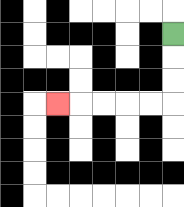{'start': '[7, 1]', 'end': '[2, 4]', 'path_directions': 'D,D,D,L,L,L,L,L', 'path_coordinates': '[[7, 1], [7, 2], [7, 3], [7, 4], [6, 4], [5, 4], [4, 4], [3, 4], [2, 4]]'}